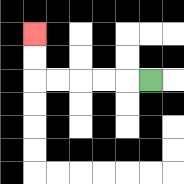{'start': '[6, 3]', 'end': '[1, 1]', 'path_directions': 'L,L,L,L,L,U,U', 'path_coordinates': '[[6, 3], [5, 3], [4, 3], [3, 3], [2, 3], [1, 3], [1, 2], [1, 1]]'}